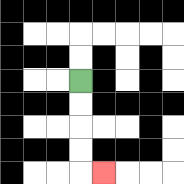{'start': '[3, 3]', 'end': '[4, 7]', 'path_directions': 'D,D,D,D,R', 'path_coordinates': '[[3, 3], [3, 4], [3, 5], [3, 6], [3, 7], [4, 7]]'}